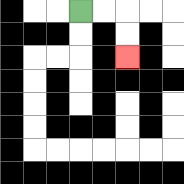{'start': '[3, 0]', 'end': '[5, 2]', 'path_directions': 'R,R,D,D', 'path_coordinates': '[[3, 0], [4, 0], [5, 0], [5, 1], [5, 2]]'}